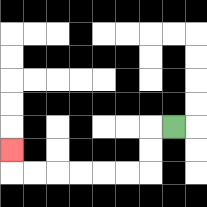{'start': '[7, 5]', 'end': '[0, 6]', 'path_directions': 'L,D,D,L,L,L,L,L,L,U', 'path_coordinates': '[[7, 5], [6, 5], [6, 6], [6, 7], [5, 7], [4, 7], [3, 7], [2, 7], [1, 7], [0, 7], [0, 6]]'}